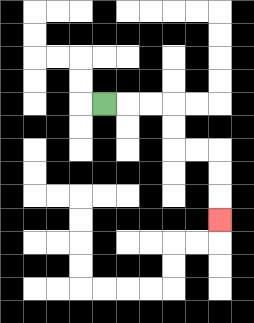{'start': '[4, 4]', 'end': '[9, 9]', 'path_directions': 'R,R,R,D,D,R,R,D,D,D', 'path_coordinates': '[[4, 4], [5, 4], [6, 4], [7, 4], [7, 5], [7, 6], [8, 6], [9, 6], [9, 7], [9, 8], [9, 9]]'}